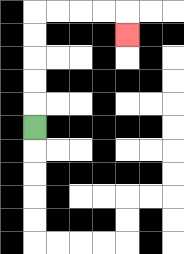{'start': '[1, 5]', 'end': '[5, 1]', 'path_directions': 'U,U,U,U,U,R,R,R,R,D', 'path_coordinates': '[[1, 5], [1, 4], [1, 3], [1, 2], [1, 1], [1, 0], [2, 0], [3, 0], [4, 0], [5, 0], [5, 1]]'}